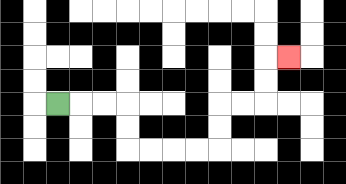{'start': '[2, 4]', 'end': '[12, 2]', 'path_directions': 'R,R,R,D,D,R,R,R,R,U,U,R,R,U,U,R', 'path_coordinates': '[[2, 4], [3, 4], [4, 4], [5, 4], [5, 5], [5, 6], [6, 6], [7, 6], [8, 6], [9, 6], [9, 5], [9, 4], [10, 4], [11, 4], [11, 3], [11, 2], [12, 2]]'}